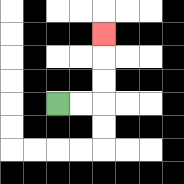{'start': '[2, 4]', 'end': '[4, 1]', 'path_directions': 'R,R,U,U,U', 'path_coordinates': '[[2, 4], [3, 4], [4, 4], [4, 3], [4, 2], [4, 1]]'}